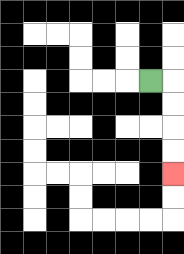{'start': '[6, 3]', 'end': '[7, 7]', 'path_directions': 'R,D,D,D,D', 'path_coordinates': '[[6, 3], [7, 3], [7, 4], [7, 5], [7, 6], [7, 7]]'}